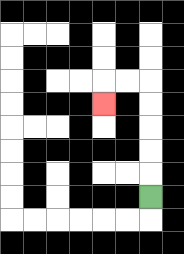{'start': '[6, 8]', 'end': '[4, 4]', 'path_directions': 'U,U,U,U,U,L,L,D', 'path_coordinates': '[[6, 8], [6, 7], [6, 6], [6, 5], [6, 4], [6, 3], [5, 3], [4, 3], [4, 4]]'}